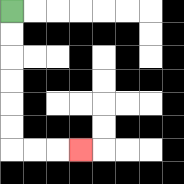{'start': '[0, 0]', 'end': '[3, 6]', 'path_directions': 'D,D,D,D,D,D,R,R,R', 'path_coordinates': '[[0, 0], [0, 1], [0, 2], [0, 3], [0, 4], [0, 5], [0, 6], [1, 6], [2, 6], [3, 6]]'}